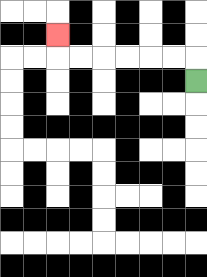{'start': '[8, 3]', 'end': '[2, 1]', 'path_directions': 'U,L,L,L,L,L,L,U', 'path_coordinates': '[[8, 3], [8, 2], [7, 2], [6, 2], [5, 2], [4, 2], [3, 2], [2, 2], [2, 1]]'}